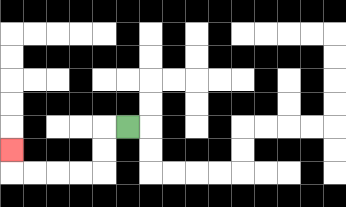{'start': '[5, 5]', 'end': '[0, 6]', 'path_directions': 'L,D,D,L,L,L,L,U', 'path_coordinates': '[[5, 5], [4, 5], [4, 6], [4, 7], [3, 7], [2, 7], [1, 7], [0, 7], [0, 6]]'}